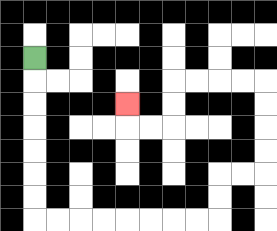{'start': '[1, 2]', 'end': '[5, 4]', 'path_directions': 'D,D,D,D,D,D,D,R,R,R,R,R,R,R,R,U,U,R,R,U,U,U,U,L,L,L,L,D,D,L,L,U', 'path_coordinates': '[[1, 2], [1, 3], [1, 4], [1, 5], [1, 6], [1, 7], [1, 8], [1, 9], [2, 9], [3, 9], [4, 9], [5, 9], [6, 9], [7, 9], [8, 9], [9, 9], [9, 8], [9, 7], [10, 7], [11, 7], [11, 6], [11, 5], [11, 4], [11, 3], [10, 3], [9, 3], [8, 3], [7, 3], [7, 4], [7, 5], [6, 5], [5, 5], [5, 4]]'}